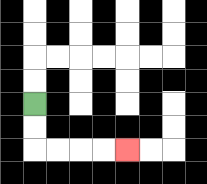{'start': '[1, 4]', 'end': '[5, 6]', 'path_directions': 'D,D,R,R,R,R', 'path_coordinates': '[[1, 4], [1, 5], [1, 6], [2, 6], [3, 6], [4, 6], [5, 6]]'}